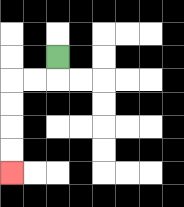{'start': '[2, 2]', 'end': '[0, 7]', 'path_directions': 'D,L,L,D,D,D,D', 'path_coordinates': '[[2, 2], [2, 3], [1, 3], [0, 3], [0, 4], [0, 5], [0, 6], [0, 7]]'}